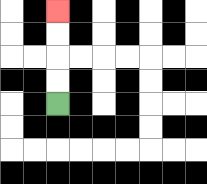{'start': '[2, 4]', 'end': '[2, 0]', 'path_directions': 'U,U,U,U', 'path_coordinates': '[[2, 4], [2, 3], [2, 2], [2, 1], [2, 0]]'}